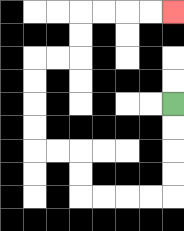{'start': '[7, 4]', 'end': '[7, 0]', 'path_directions': 'D,D,D,D,L,L,L,L,U,U,L,L,U,U,U,U,R,R,U,U,R,R,R,R', 'path_coordinates': '[[7, 4], [7, 5], [7, 6], [7, 7], [7, 8], [6, 8], [5, 8], [4, 8], [3, 8], [3, 7], [3, 6], [2, 6], [1, 6], [1, 5], [1, 4], [1, 3], [1, 2], [2, 2], [3, 2], [3, 1], [3, 0], [4, 0], [5, 0], [6, 0], [7, 0]]'}